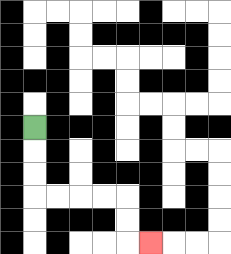{'start': '[1, 5]', 'end': '[6, 10]', 'path_directions': 'D,D,D,R,R,R,R,D,D,R', 'path_coordinates': '[[1, 5], [1, 6], [1, 7], [1, 8], [2, 8], [3, 8], [4, 8], [5, 8], [5, 9], [5, 10], [6, 10]]'}